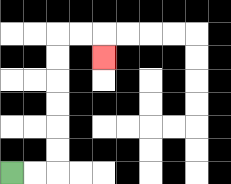{'start': '[0, 7]', 'end': '[4, 2]', 'path_directions': 'R,R,U,U,U,U,U,U,R,R,D', 'path_coordinates': '[[0, 7], [1, 7], [2, 7], [2, 6], [2, 5], [2, 4], [2, 3], [2, 2], [2, 1], [3, 1], [4, 1], [4, 2]]'}